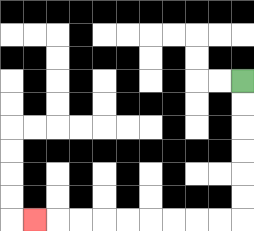{'start': '[10, 3]', 'end': '[1, 9]', 'path_directions': 'D,D,D,D,D,D,L,L,L,L,L,L,L,L,L', 'path_coordinates': '[[10, 3], [10, 4], [10, 5], [10, 6], [10, 7], [10, 8], [10, 9], [9, 9], [8, 9], [7, 9], [6, 9], [5, 9], [4, 9], [3, 9], [2, 9], [1, 9]]'}